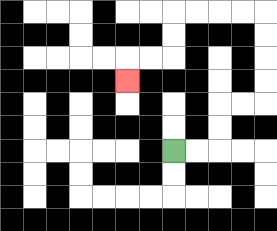{'start': '[7, 6]', 'end': '[5, 3]', 'path_directions': 'R,R,U,U,R,R,U,U,U,U,L,L,L,L,D,D,L,L,D', 'path_coordinates': '[[7, 6], [8, 6], [9, 6], [9, 5], [9, 4], [10, 4], [11, 4], [11, 3], [11, 2], [11, 1], [11, 0], [10, 0], [9, 0], [8, 0], [7, 0], [7, 1], [7, 2], [6, 2], [5, 2], [5, 3]]'}